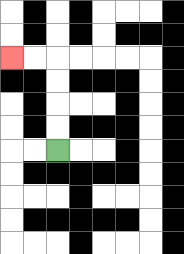{'start': '[2, 6]', 'end': '[0, 2]', 'path_directions': 'U,U,U,U,L,L', 'path_coordinates': '[[2, 6], [2, 5], [2, 4], [2, 3], [2, 2], [1, 2], [0, 2]]'}